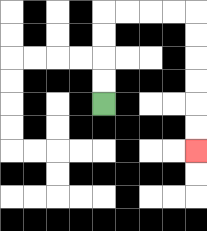{'start': '[4, 4]', 'end': '[8, 6]', 'path_directions': 'U,U,U,U,R,R,R,R,D,D,D,D,D,D', 'path_coordinates': '[[4, 4], [4, 3], [4, 2], [4, 1], [4, 0], [5, 0], [6, 0], [7, 0], [8, 0], [8, 1], [8, 2], [8, 3], [8, 4], [8, 5], [8, 6]]'}